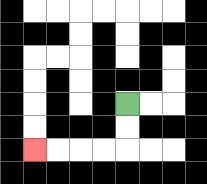{'start': '[5, 4]', 'end': '[1, 6]', 'path_directions': 'D,D,L,L,L,L', 'path_coordinates': '[[5, 4], [5, 5], [5, 6], [4, 6], [3, 6], [2, 6], [1, 6]]'}